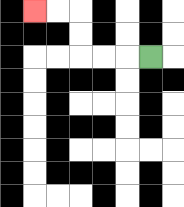{'start': '[6, 2]', 'end': '[1, 0]', 'path_directions': 'L,L,L,U,U,L,L', 'path_coordinates': '[[6, 2], [5, 2], [4, 2], [3, 2], [3, 1], [3, 0], [2, 0], [1, 0]]'}